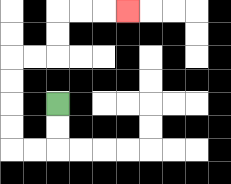{'start': '[2, 4]', 'end': '[5, 0]', 'path_directions': 'D,D,L,L,U,U,U,U,R,R,U,U,R,R,R', 'path_coordinates': '[[2, 4], [2, 5], [2, 6], [1, 6], [0, 6], [0, 5], [0, 4], [0, 3], [0, 2], [1, 2], [2, 2], [2, 1], [2, 0], [3, 0], [4, 0], [5, 0]]'}